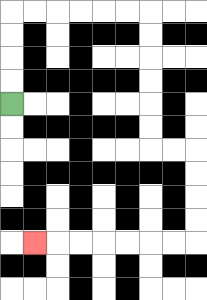{'start': '[0, 4]', 'end': '[1, 10]', 'path_directions': 'U,U,U,U,R,R,R,R,R,R,D,D,D,D,D,D,R,R,D,D,D,D,L,L,L,L,L,L,L', 'path_coordinates': '[[0, 4], [0, 3], [0, 2], [0, 1], [0, 0], [1, 0], [2, 0], [3, 0], [4, 0], [5, 0], [6, 0], [6, 1], [6, 2], [6, 3], [6, 4], [6, 5], [6, 6], [7, 6], [8, 6], [8, 7], [8, 8], [8, 9], [8, 10], [7, 10], [6, 10], [5, 10], [4, 10], [3, 10], [2, 10], [1, 10]]'}